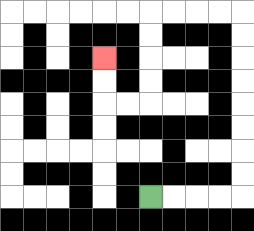{'start': '[6, 8]', 'end': '[4, 2]', 'path_directions': 'R,R,R,R,U,U,U,U,U,U,U,U,L,L,L,L,D,D,D,D,L,L,U,U', 'path_coordinates': '[[6, 8], [7, 8], [8, 8], [9, 8], [10, 8], [10, 7], [10, 6], [10, 5], [10, 4], [10, 3], [10, 2], [10, 1], [10, 0], [9, 0], [8, 0], [7, 0], [6, 0], [6, 1], [6, 2], [6, 3], [6, 4], [5, 4], [4, 4], [4, 3], [4, 2]]'}